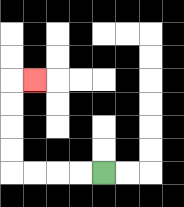{'start': '[4, 7]', 'end': '[1, 3]', 'path_directions': 'L,L,L,L,U,U,U,U,R', 'path_coordinates': '[[4, 7], [3, 7], [2, 7], [1, 7], [0, 7], [0, 6], [0, 5], [0, 4], [0, 3], [1, 3]]'}